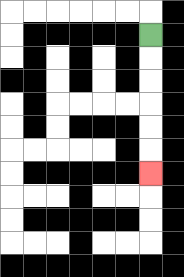{'start': '[6, 1]', 'end': '[6, 7]', 'path_directions': 'D,D,D,D,D,D', 'path_coordinates': '[[6, 1], [6, 2], [6, 3], [6, 4], [6, 5], [6, 6], [6, 7]]'}